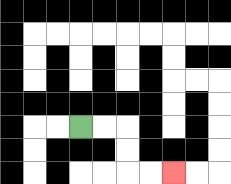{'start': '[3, 5]', 'end': '[7, 7]', 'path_directions': 'R,R,D,D,R,R', 'path_coordinates': '[[3, 5], [4, 5], [5, 5], [5, 6], [5, 7], [6, 7], [7, 7]]'}